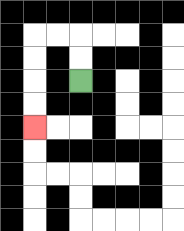{'start': '[3, 3]', 'end': '[1, 5]', 'path_directions': 'U,U,L,L,D,D,D,D', 'path_coordinates': '[[3, 3], [3, 2], [3, 1], [2, 1], [1, 1], [1, 2], [1, 3], [1, 4], [1, 5]]'}